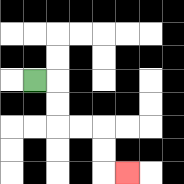{'start': '[1, 3]', 'end': '[5, 7]', 'path_directions': 'R,D,D,R,R,D,D,R', 'path_coordinates': '[[1, 3], [2, 3], [2, 4], [2, 5], [3, 5], [4, 5], [4, 6], [4, 7], [5, 7]]'}